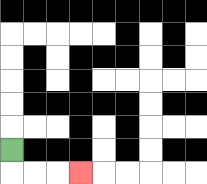{'start': '[0, 6]', 'end': '[3, 7]', 'path_directions': 'D,R,R,R', 'path_coordinates': '[[0, 6], [0, 7], [1, 7], [2, 7], [3, 7]]'}